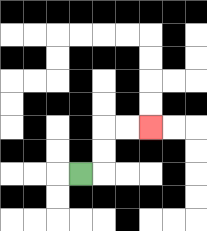{'start': '[3, 7]', 'end': '[6, 5]', 'path_directions': 'R,U,U,R,R', 'path_coordinates': '[[3, 7], [4, 7], [4, 6], [4, 5], [5, 5], [6, 5]]'}